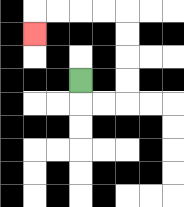{'start': '[3, 3]', 'end': '[1, 1]', 'path_directions': 'D,R,R,U,U,U,U,L,L,L,L,D', 'path_coordinates': '[[3, 3], [3, 4], [4, 4], [5, 4], [5, 3], [5, 2], [5, 1], [5, 0], [4, 0], [3, 0], [2, 0], [1, 0], [1, 1]]'}